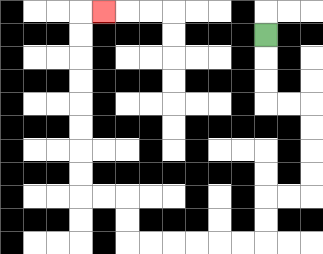{'start': '[11, 1]', 'end': '[4, 0]', 'path_directions': 'D,D,D,R,R,D,D,D,D,L,L,D,D,L,L,L,L,L,L,U,U,L,L,U,U,U,U,U,U,U,U,R', 'path_coordinates': '[[11, 1], [11, 2], [11, 3], [11, 4], [12, 4], [13, 4], [13, 5], [13, 6], [13, 7], [13, 8], [12, 8], [11, 8], [11, 9], [11, 10], [10, 10], [9, 10], [8, 10], [7, 10], [6, 10], [5, 10], [5, 9], [5, 8], [4, 8], [3, 8], [3, 7], [3, 6], [3, 5], [3, 4], [3, 3], [3, 2], [3, 1], [3, 0], [4, 0]]'}